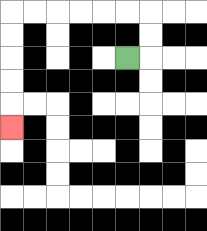{'start': '[5, 2]', 'end': '[0, 5]', 'path_directions': 'R,U,U,L,L,L,L,L,L,D,D,D,D,D', 'path_coordinates': '[[5, 2], [6, 2], [6, 1], [6, 0], [5, 0], [4, 0], [3, 0], [2, 0], [1, 0], [0, 0], [0, 1], [0, 2], [0, 3], [0, 4], [0, 5]]'}